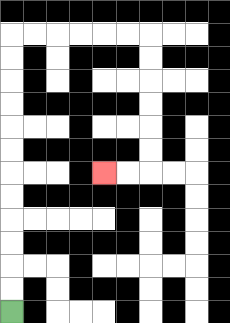{'start': '[0, 13]', 'end': '[4, 7]', 'path_directions': 'U,U,U,U,U,U,U,U,U,U,U,U,R,R,R,R,R,R,D,D,D,D,D,D,L,L', 'path_coordinates': '[[0, 13], [0, 12], [0, 11], [0, 10], [0, 9], [0, 8], [0, 7], [0, 6], [0, 5], [0, 4], [0, 3], [0, 2], [0, 1], [1, 1], [2, 1], [3, 1], [4, 1], [5, 1], [6, 1], [6, 2], [6, 3], [6, 4], [6, 5], [6, 6], [6, 7], [5, 7], [4, 7]]'}